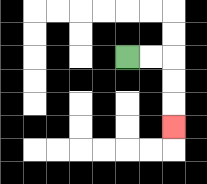{'start': '[5, 2]', 'end': '[7, 5]', 'path_directions': 'R,R,D,D,D', 'path_coordinates': '[[5, 2], [6, 2], [7, 2], [7, 3], [7, 4], [7, 5]]'}